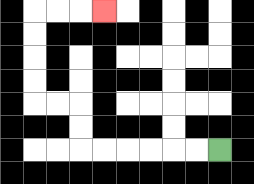{'start': '[9, 6]', 'end': '[4, 0]', 'path_directions': 'L,L,L,L,L,L,U,U,L,L,U,U,U,U,R,R,R', 'path_coordinates': '[[9, 6], [8, 6], [7, 6], [6, 6], [5, 6], [4, 6], [3, 6], [3, 5], [3, 4], [2, 4], [1, 4], [1, 3], [1, 2], [1, 1], [1, 0], [2, 0], [3, 0], [4, 0]]'}